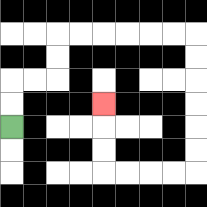{'start': '[0, 5]', 'end': '[4, 4]', 'path_directions': 'U,U,R,R,U,U,R,R,R,R,R,R,D,D,D,D,D,D,L,L,L,L,U,U,U', 'path_coordinates': '[[0, 5], [0, 4], [0, 3], [1, 3], [2, 3], [2, 2], [2, 1], [3, 1], [4, 1], [5, 1], [6, 1], [7, 1], [8, 1], [8, 2], [8, 3], [8, 4], [8, 5], [8, 6], [8, 7], [7, 7], [6, 7], [5, 7], [4, 7], [4, 6], [4, 5], [4, 4]]'}